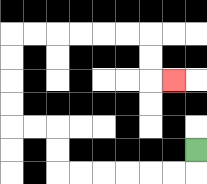{'start': '[8, 6]', 'end': '[7, 3]', 'path_directions': 'D,L,L,L,L,L,L,U,U,L,L,U,U,U,U,R,R,R,R,R,R,D,D,R', 'path_coordinates': '[[8, 6], [8, 7], [7, 7], [6, 7], [5, 7], [4, 7], [3, 7], [2, 7], [2, 6], [2, 5], [1, 5], [0, 5], [0, 4], [0, 3], [0, 2], [0, 1], [1, 1], [2, 1], [3, 1], [4, 1], [5, 1], [6, 1], [6, 2], [6, 3], [7, 3]]'}